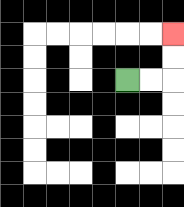{'start': '[5, 3]', 'end': '[7, 1]', 'path_directions': 'R,R,U,U', 'path_coordinates': '[[5, 3], [6, 3], [7, 3], [7, 2], [7, 1]]'}